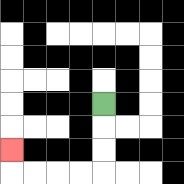{'start': '[4, 4]', 'end': '[0, 6]', 'path_directions': 'D,D,D,L,L,L,L,U', 'path_coordinates': '[[4, 4], [4, 5], [4, 6], [4, 7], [3, 7], [2, 7], [1, 7], [0, 7], [0, 6]]'}